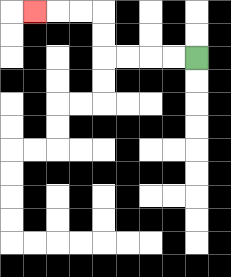{'start': '[8, 2]', 'end': '[1, 0]', 'path_directions': 'L,L,L,L,U,U,L,L,L', 'path_coordinates': '[[8, 2], [7, 2], [6, 2], [5, 2], [4, 2], [4, 1], [4, 0], [3, 0], [2, 0], [1, 0]]'}